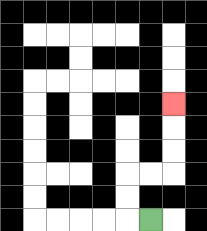{'start': '[6, 9]', 'end': '[7, 4]', 'path_directions': 'L,U,U,R,R,U,U,U', 'path_coordinates': '[[6, 9], [5, 9], [5, 8], [5, 7], [6, 7], [7, 7], [7, 6], [7, 5], [7, 4]]'}